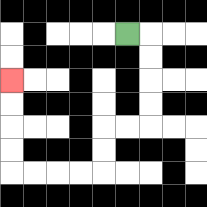{'start': '[5, 1]', 'end': '[0, 3]', 'path_directions': 'R,D,D,D,D,L,L,D,D,L,L,L,L,U,U,U,U', 'path_coordinates': '[[5, 1], [6, 1], [6, 2], [6, 3], [6, 4], [6, 5], [5, 5], [4, 5], [4, 6], [4, 7], [3, 7], [2, 7], [1, 7], [0, 7], [0, 6], [0, 5], [0, 4], [0, 3]]'}